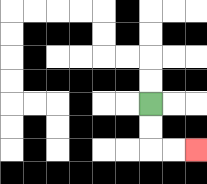{'start': '[6, 4]', 'end': '[8, 6]', 'path_directions': 'D,D,R,R', 'path_coordinates': '[[6, 4], [6, 5], [6, 6], [7, 6], [8, 6]]'}